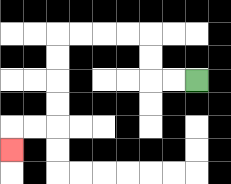{'start': '[8, 3]', 'end': '[0, 6]', 'path_directions': 'L,L,U,U,L,L,L,L,D,D,D,D,L,L,D', 'path_coordinates': '[[8, 3], [7, 3], [6, 3], [6, 2], [6, 1], [5, 1], [4, 1], [3, 1], [2, 1], [2, 2], [2, 3], [2, 4], [2, 5], [1, 5], [0, 5], [0, 6]]'}